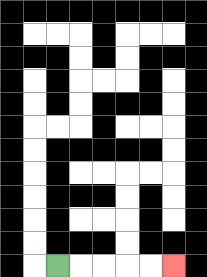{'start': '[2, 11]', 'end': '[7, 11]', 'path_directions': 'R,R,R,R,R', 'path_coordinates': '[[2, 11], [3, 11], [4, 11], [5, 11], [6, 11], [7, 11]]'}